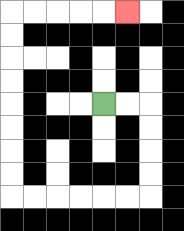{'start': '[4, 4]', 'end': '[5, 0]', 'path_directions': 'R,R,D,D,D,D,L,L,L,L,L,L,U,U,U,U,U,U,U,U,R,R,R,R,R', 'path_coordinates': '[[4, 4], [5, 4], [6, 4], [6, 5], [6, 6], [6, 7], [6, 8], [5, 8], [4, 8], [3, 8], [2, 8], [1, 8], [0, 8], [0, 7], [0, 6], [0, 5], [0, 4], [0, 3], [0, 2], [0, 1], [0, 0], [1, 0], [2, 0], [3, 0], [4, 0], [5, 0]]'}